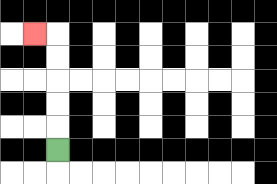{'start': '[2, 6]', 'end': '[1, 1]', 'path_directions': 'U,U,U,U,U,L', 'path_coordinates': '[[2, 6], [2, 5], [2, 4], [2, 3], [2, 2], [2, 1], [1, 1]]'}